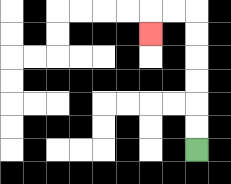{'start': '[8, 6]', 'end': '[6, 1]', 'path_directions': 'U,U,U,U,U,U,L,L,D', 'path_coordinates': '[[8, 6], [8, 5], [8, 4], [8, 3], [8, 2], [8, 1], [8, 0], [7, 0], [6, 0], [6, 1]]'}